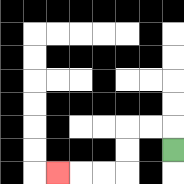{'start': '[7, 6]', 'end': '[2, 7]', 'path_directions': 'U,L,L,D,D,L,L,L', 'path_coordinates': '[[7, 6], [7, 5], [6, 5], [5, 5], [5, 6], [5, 7], [4, 7], [3, 7], [2, 7]]'}